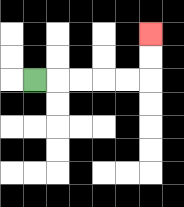{'start': '[1, 3]', 'end': '[6, 1]', 'path_directions': 'R,R,R,R,R,U,U', 'path_coordinates': '[[1, 3], [2, 3], [3, 3], [4, 3], [5, 3], [6, 3], [6, 2], [6, 1]]'}